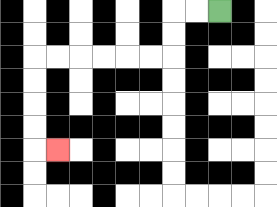{'start': '[9, 0]', 'end': '[2, 6]', 'path_directions': 'L,L,D,D,L,L,L,L,L,L,D,D,D,D,R', 'path_coordinates': '[[9, 0], [8, 0], [7, 0], [7, 1], [7, 2], [6, 2], [5, 2], [4, 2], [3, 2], [2, 2], [1, 2], [1, 3], [1, 4], [1, 5], [1, 6], [2, 6]]'}